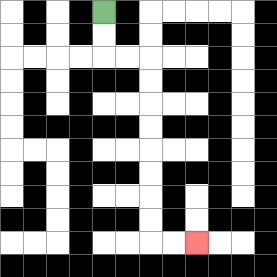{'start': '[4, 0]', 'end': '[8, 10]', 'path_directions': 'D,D,R,R,D,D,D,D,D,D,D,D,R,R', 'path_coordinates': '[[4, 0], [4, 1], [4, 2], [5, 2], [6, 2], [6, 3], [6, 4], [6, 5], [6, 6], [6, 7], [6, 8], [6, 9], [6, 10], [7, 10], [8, 10]]'}